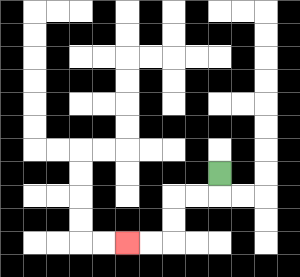{'start': '[9, 7]', 'end': '[5, 10]', 'path_directions': 'D,L,L,D,D,L,L', 'path_coordinates': '[[9, 7], [9, 8], [8, 8], [7, 8], [7, 9], [7, 10], [6, 10], [5, 10]]'}